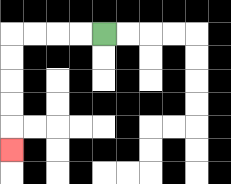{'start': '[4, 1]', 'end': '[0, 6]', 'path_directions': 'L,L,L,L,D,D,D,D,D', 'path_coordinates': '[[4, 1], [3, 1], [2, 1], [1, 1], [0, 1], [0, 2], [0, 3], [0, 4], [0, 5], [0, 6]]'}